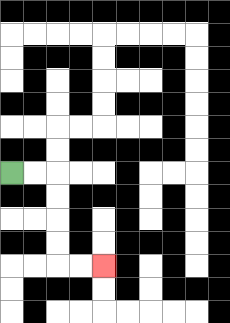{'start': '[0, 7]', 'end': '[4, 11]', 'path_directions': 'R,R,D,D,D,D,R,R', 'path_coordinates': '[[0, 7], [1, 7], [2, 7], [2, 8], [2, 9], [2, 10], [2, 11], [3, 11], [4, 11]]'}